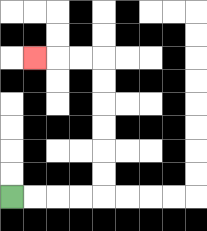{'start': '[0, 8]', 'end': '[1, 2]', 'path_directions': 'R,R,R,R,U,U,U,U,U,U,L,L,L', 'path_coordinates': '[[0, 8], [1, 8], [2, 8], [3, 8], [4, 8], [4, 7], [4, 6], [4, 5], [4, 4], [4, 3], [4, 2], [3, 2], [2, 2], [1, 2]]'}